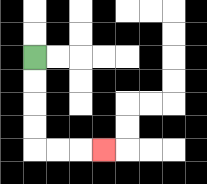{'start': '[1, 2]', 'end': '[4, 6]', 'path_directions': 'D,D,D,D,R,R,R', 'path_coordinates': '[[1, 2], [1, 3], [1, 4], [1, 5], [1, 6], [2, 6], [3, 6], [4, 6]]'}